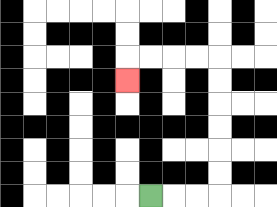{'start': '[6, 8]', 'end': '[5, 3]', 'path_directions': 'R,R,R,U,U,U,U,U,U,L,L,L,L,D', 'path_coordinates': '[[6, 8], [7, 8], [8, 8], [9, 8], [9, 7], [9, 6], [9, 5], [9, 4], [9, 3], [9, 2], [8, 2], [7, 2], [6, 2], [5, 2], [5, 3]]'}